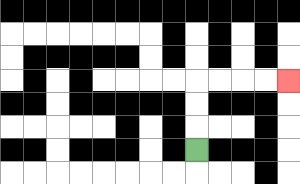{'start': '[8, 6]', 'end': '[12, 3]', 'path_directions': 'U,U,U,R,R,R,R', 'path_coordinates': '[[8, 6], [8, 5], [8, 4], [8, 3], [9, 3], [10, 3], [11, 3], [12, 3]]'}